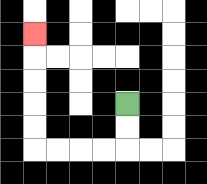{'start': '[5, 4]', 'end': '[1, 1]', 'path_directions': 'D,D,L,L,L,L,U,U,U,U,U', 'path_coordinates': '[[5, 4], [5, 5], [5, 6], [4, 6], [3, 6], [2, 6], [1, 6], [1, 5], [1, 4], [1, 3], [1, 2], [1, 1]]'}